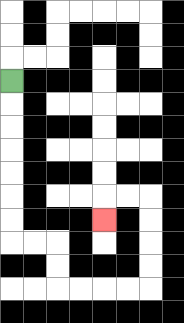{'start': '[0, 3]', 'end': '[4, 9]', 'path_directions': 'D,D,D,D,D,D,D,R,R,D,D,R,R,R,R,U,U,U,U,L,L,D', 'path_coordinates': '[[0, 3], [0, 4], [0, 5], [0, 6], [0, 7], [0, 8], [0, 9], [0, 10], [1, 10], [2, 10], [2, 11], [2, 12], [3, 12], [4, 12], [5, 12], [6, 12], [6, 11], [6, 10], [6, 9], [6, 8], [5, 8], [4, 8], [4, 9]]'}